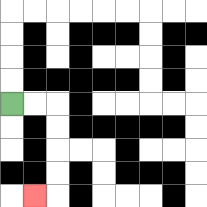{'start': '[0, 4]', 'end': '[1, 8]', 'path_directions': 'R,R,D,D,D,D,L', 'path_coordinates': '[[0, 4], [1, 4], [2, 4], [2, 5], [2, 6], [2, 7], [2, 8], [1, 8]]'}